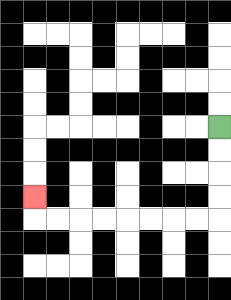{'start': '[9, 5]', 'end': '[1, 8]', 'path_directions': 'D,D,D,D,L,L,L,L,L,L,L,L,U', 'path_coordinates': '[[9, 5], [9, 6], [9, 7], [9, 8], [9, 9], [8, 9], [7, 9], [6, 9], [5, 9], [4, 9], [3, 9], [2, 9], [1, 9], [1, 8]]'}